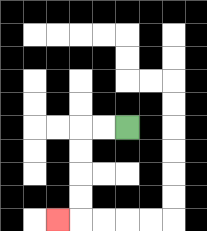{'start': '[5, 5]', 'end': '[2, 9]', 'path_directions': 'L,L,D,D,D,D,L', 'path_coordinates': '[[5, 5], [4, 5], [3, 5], [3, 6], [3, 7], [3, 8], [3, 9], [2, 9]]'}